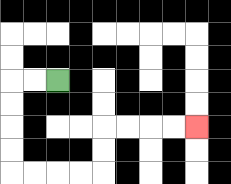{'start': '[2, 3]', 'end': '[8, 5]', 'path_directions': 'L,L,D,D,D,D,R,R,R,R,U,U,R,R,R,R', 'path_coordinates': '[[2, 3], [1, 3], [0, 3], [0, 4], [0, 5], [0, 6], [0, 7], [1, 7], [2, 7], [3, 7], [4, 7], [4, 6], [4, 5], [5, 5], [6, 5], [7, 5], [8, 5]]'}